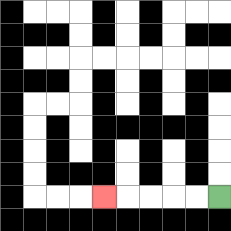{'start': '[9, 8]', 'end': '[4, 8]', 'path_directions': 'L,L,L,L,L', 'path_coordinates': '[[9, 8], [8, 8], [7, 8], [6, 8], [5, 8], [4, 8]]'}